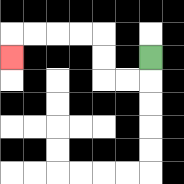{'start': '[6, 2]', 'end': '[0, 2]', 'path_directions': 'D,L,L,U,U,L,L,L,L,D', 'path_coordinates': '[[6, 2], [6, 3], [5, 3], [4, 3], [4, 2], [4, 1], [3, 1], [2, 1], [1, 1], [0, 1], [0, 2]]'}